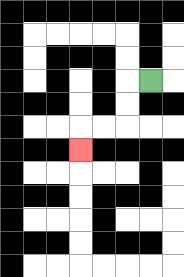{'start': '[6, 3]', 'end': '[3, 6]', 'path_directions': 'L,D,D,L,L,D', 'path_coordinates': '[[6, 3], [5, 3], [5, 4], [5, 5], [4, 5], [3, 5], [3, 6]]'}